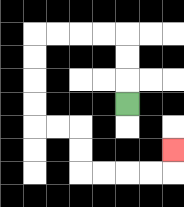{'start': '[5, 4]', 'end': '[7, 6]', 'path_directions': 'U,U,U,L,L,L,L,D,D,D,D,R,R,D,D,R,R,R,R,U', 'path_coordinates': '[[5, 4], [5, 3], [5, 2], [5, 1], [4, 1], [3, 1], [2, 1], [1, 1], [1, 2], [1, 3], [1, 4], [1, 5], [2, 5], [3, 5], [3, 6], [3, 7], [4, 7], [5, 7], [6, 7], [7, 7], [7, 6]]'}